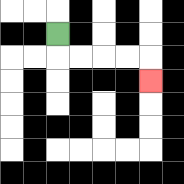{'start': '[2, 1]', 'end': '[6, 3]', 'path_directions': 'D,R,R,R,R,D', 'path_coordinates': '[[2, 1], [2, 2], [3, 2], [4, 2], [5, 2], [6, 2], [6, 3]]'}